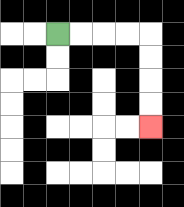{'start': '[2, 1]', 'end': '[6, 5]', 'path_directions': 'R,R,R,R,D,D,D,D', 'path_coordinates': '[[2, 1], [3, 1], [4, 1], [5, 1], [6, 1], [6, 2], [6, 3], [6, 4], [6, 5]]'}